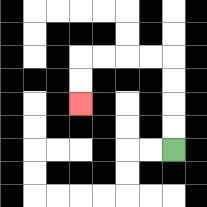{'start': '[7, 6]', 'end': '[3, 4]', 'path_directions': 'U,U,U,U,L,L,L,L,D,D', 'path_coordinates': '[[7, 6], [7, 5], [7, 4], [7, 3], [7, 2], [6, 2], [5, 2], [4, 2], [3, 2], [3, 3], [3, 4]]'}